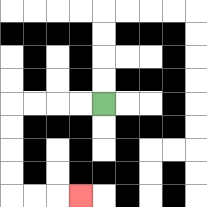{'start': '[4, 4]', 'end': '[3, 8]', 'path_directions': 'L,L,L,L,D,D,D,D,R,R,R', 'path_coordinates': '[[4, 4], [3, 4], [2, 4], [1, 4], [0, 4], [0, 5], [0, 6], [0, 7], [0, 8], [1, 8], [2, 8], [3, 8]]'}